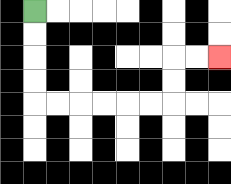{'start': '[1, 0]', 'end': '[9, 2]', 'path_directions': 'D,D,D,D,R,R,R,R,R,R,U,U,R,R', 'path_coordinates': '[[1, 0], [1, 1], [1, 2], [1, 3], [1, 4], [2, 4], [3, 4], [4, 4], [5, 4], [6, 4], [7, 4], [7, 3], [7, 2], [8, 2], [9, 2]]'}